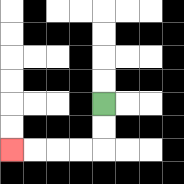{'start': '[4, 4]', 'end': '[0, 6]', 'path_directions': 'D,D,L,L,L,L', 'path_coordinates': '[[4, 4], [4, 5], [4, 6], [3, 6], [2, 6], [1, 6], [0, 6]]'}